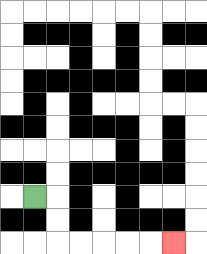{'start': '[1, 8]', 'end': '[7, 10]', 'path_directions': 'R,D,D,R,R,R,R,R', 'path_coordinates': '[[1, 8], [2, 8], [2, 9], [2, 10], [3, 10], [4, 10], [5, 10], [6, 10], [7, 10]]'}